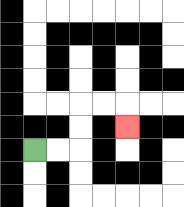{'start': '[1, 6]', 'end': '[5, 5]', 'path_directions': 'R,R,U,U,R,R,D', 'path_coordinates': '[[1, 6], [2, 6], [3, 6], [3, 5], [3, 4], [4, 4], [5, 4], [5, 5]]'}